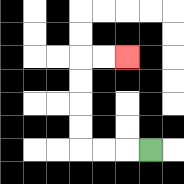{'start': '[6, 6]', 'end': '[5, 2]', 'path_directions': 'L,L,L,U,U,U,U,R,R', 'path_coordinates': '[[6, 6], [5, 6], [4, 6], [3, 6], [3, 5], [3, 4], [3, 3], [3, 2], [4, 2], [5, 2]]'}